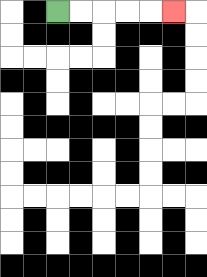{'start': '[2, 0]', 'end': '[7, 0]', 'path_directions': 'R,R,R,R,R', 'path_coordinates': '[[2, 0], [3, 0], [4, 0], [5, 0], [6, 0], [7, 0]]'}